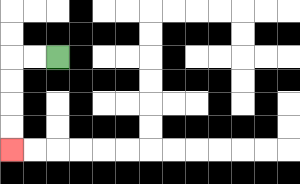{'start': '[2, 2]', 'end': '[0, 6]', 'path_directions': 'L,L,D,D,D,D', 'path_coordinates': '[[2, 2], [1, 2], [0, 2], [0, 3], [0, 4], [0, 5], [0, 6]]'}